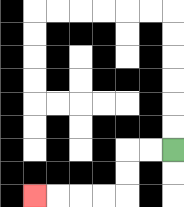{'start': '[7, 6]', 'end': '[1, 8]', 'path_directions': 'L,L,D,D,L,L,L,L', 'path_coordinates': '[[7, 6], [6, 6], [5, 6], [5, 7], [5, 8], [4, 8], [3, 8], [2, 8], [1, 8]]'}